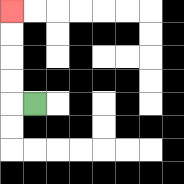{'start': '[1, 4]', 'end': '[0, 0]', 'path_directions': 'L,U,U,U,U', 'path_coordinates': '[[1, 4], [0, 4], [0, 3], [0, 2], [0, 1], [0, 0]]'}